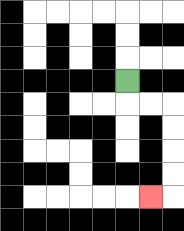{'start': '[5, 3]', 'end': '[6, 8]', 'path_directions': 'D,R,R,D,D,D,D,L', 'path_coordinates': '[[5, 3], [5, 4], [6, 4], [7, 4], [7, 5], [7, 6], [7, 7], [7, 8], [6, 8]]'}